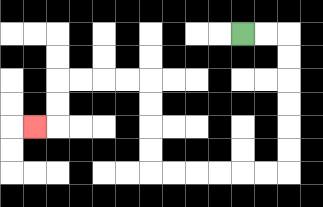{'start': '[10, 1]', 'end': '[1, 5]', 'path_directions': 'R,R,D,D,D,D,D,D,L,L,L,L,L,L,U,U,U,U,L,L,L,L,D,D,L', 'path_coordinates': '[[10, 1], [11, 1], [12, 1], [12, 2], [12, 3], [12, 4], [12, 5], [12, 6], [12, 7], [11, 7], [10, 7], [9, 7], [8, 7], [7, 7], [6, 7], [6, 6], [6, 5], [6, 4], [6, 3], [5, 3], [4, 3], [3, 3], [2, 3], [2, 4], [2, 5], [1, 5]]'}